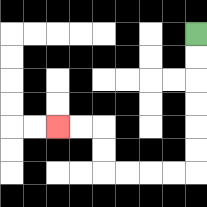{'start': '[8, 1]', 'end': '[2, 5]', 'path_directions': 'D,D,D,D,D,D,L,L,L,L,U,U,L,L', 'path_coordinates': '[[8, 1], [8, 2], [8, 3], [8, 4], [8, 5], [8, 6], [8, 7], [7, 7], [6, 7], [5, 7], [4, 7], [4, 6], [4, 5], [3, 5], [2, 5]]'}